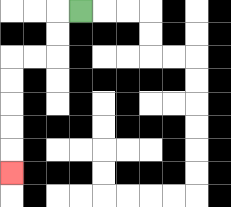{'start': '[3, 0]', 'end': '[0, 7]', 'path_directions': 'L,D,D,L,L,D,D,D,D,D', 'path_coordinates': '[[3, 0], [2, 0], [2, 1], [2, 2], [1, 2], [0, 2], [0, 3], [0, 4], [0, 5], [0, 6], [0, 7]]'}